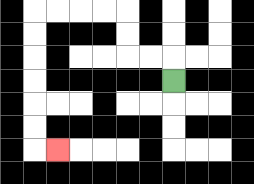{'start': '[7, 3]', 'end': '[2, 6]', 'path_directions': 'U,L,L,U,U,L,L,L,L,D,D,D,D,D,D,R', 'path_coordinates': '[[7, 3], [7, 2], [6, 2], [5, 2], [5, 1], [5, 0], [4, 0], [3, 0], [2, 0], [1, 0], [1, 1], [1, 2], [1, 3], [1, 4], [1, 5], [1, 6], [2, 6]]'}